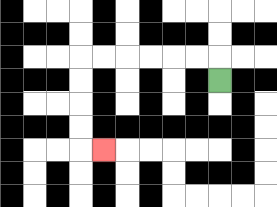{'start': '[9, 3]', 'end': '[4, 6]', 'path_directions': 'U,L,L,L,L,L,L,D,D,D,D,R', 'path_coordinates': '[[9, 3], [9, 2], [8, 2], [7, 2], [6, 2], [5, 2], [4, 2], [3, 2], [3, 3], [3, 4], [3, 5], [3, 6], [4, 6]]'}